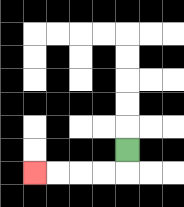{'start': '[5, 6]', 'end': '[1, 7]', 'path_directions': 'D,L,L,L,L', 'path_coordinates': '[[5, 6], [5, 7], [4, 7], [3, 7], [2, 7], [1, 7]]'}